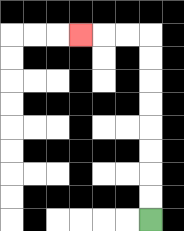{'start': '[6, 9]', 'end': '[3, 1]', 'path_directions': 'U,U,U,U,U,U,U,U,L,L,L', 'path_coordinates': '[[6, 9], [6, 8], [6, 7], [6, 6], [6, 5], [6, 4], [6, 3], [6, 2], [6, 1], [5, 1], [4, 1], [3, 1]]'}